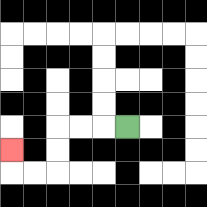{'start': '[5, 5]', 'end': '[0, 6]', 'path_directions': 'L,L,L,D,D,L,L,U', 'path_coordinates': '[[5, 5], [4, 5], [3, 5], [2, 5], [2, 6], [2, 7], [1, 7], [0, 7], [0, 6]]'}